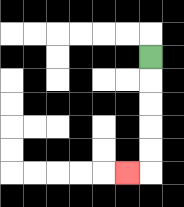{'start': '[6, 2]', 'end': '[5, 7]', 'path_directions': 'D,D,D,D,D,L', 'path_coordinates': '[[6, 2], [6, 3], [6, 4], [6, 5], [6, 6], [6, 7], [5, 7]]'}